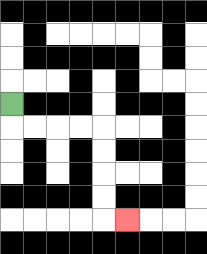{'start': '[0, 4]', 'end': '[5, 9]', 'path_directions': 'D,R,R,R,R,D,D,D,D,R', 'path_coordinates': '[[0, 4], [0, 5], [1, 5], [2, 5], [3, 5], [4, 5], [4, 6], [4, 7], [4, 8], [4, 9], [5, 9]]'}